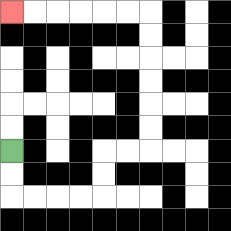{'start': '[0, 6]', 'end': '[0, 0]', 'path_directions': 'D,D,R,R,R,R,U,U,R,R,U,U,U,U,U,U,L,L,L,L,L,L', 'path_coordinates': '[[0, 6], [0, 7], [0, 8], [1, 8], [2, 8], [3, 8], [4, 8], [4, 7], [4, 6], [5, 6], [6, 6], [6, 5], [6, 4], [6, 3], [6, 2], [6, 1], [6, 0], [5, 0], [4, 0], [3, 0], [2, 0], [1, 0], [0, 0]]'}